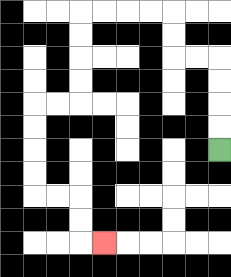{'start': '[9, 6]', 'end': '[4, 10]', 'path_directions': 'U,U,U,U,L,L,U,U,L,L,L,L,D,D,D,D,L,L,D,D,D,D,R,R,D,D,R', 'path_coordinates': '[[9, 6], [9, 5], [9, 4], [9, 3], [9, 2], [8, 2], [7, 2], [7, 1], [7, 0], [6, 0], [5, 0], [4, 0], [3, 0], [3, 1], [3, 2], [3, 3], [3, 4], [2, 4], [1, 4], [1, 5], [1, 6], [1, 7], [1, 8], [2, 8], [3, 8], [3, 9], [3, 10], [4, 10]]'}